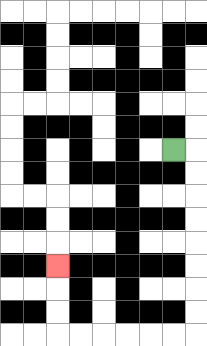{'start': '[7, 6]', 'end': '[2, 11]', 'path_directions': 'R,D,D,D,D,D,D,D,D,L,L,L,L,L,L,U,U,U', 'path_coordinates': '[[7, 6], [8, 6], [8, 7], [8, 8], [8, 9], [8, 10], [8, 11], [8, 12], [8, 13], [8, 14], [7, 14], [6, 14], [5, 14], [4, 14], [3, 14], [2, 14], [2, 13], [2, 12], [2, 11]]'}